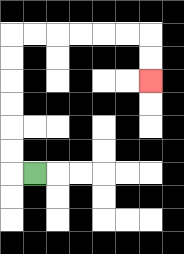{'start': '[1, 7]', 'end': '[6, 3]', 'path_directions': 'L,U,U,U,U,U,U,R,R,R,R,R,R,D,D', 'path_coordinates': '[[1, 7], [0, 7], [0, 6], [0, 5], [0, 4], [0, 3], [0, 2], [0, 1], [1, 1], [2, 1], [3, 1], [4, 1], [5, 1], [6, 1], [6, 2], [6, 3]]'}